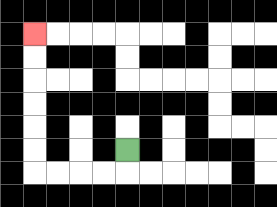{'start': '[5, 6]', 'end': '[1, 1]', 'path_directions': 'D,L,L,L,L,U,U,U,U,U,U', 'path_coordinates': '[[5, 6], [5, 7], [4, 7], [3, 7], [2, 7], [1, 7], [1, 6], [1, 5], [1, 4], [1, 3], [1, 2], [1, 1]]'}